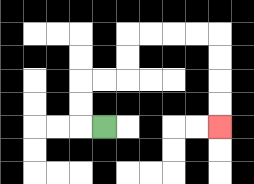{'start': '[4, 5]', 'end': '[9, 5]', 'path_directions': 'L,U,U,R,R,U,U,R,R,R,R,D,D,D,D', 'path_coordinates': '[[4, 5], [3, 5], [3, 4], [3, 3], [4, 3], [5, 3], [5, 2], [5, 1], [6, 1], [7, 1], [8, 1], [9, 1], [9, 2], [9, 3], [9, 4], [9, 5]]'}